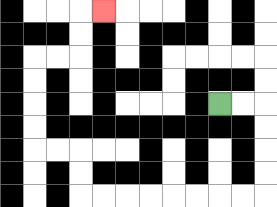{'start': '[9, 4]', 'end': '[4, 0]', 'path_directions': 'R,R,D,D,D,D,L,L,L,L,L,L,L,L,U,U,L,L,U,U,U,U,R,R,U,U,R', 'path_coordinates': '[[9, 4], [10, 4], [11, 4], [11, 5], [11, 6], [11, 7], [11, 8], [10, 8], [9, 8], [8, 8], [7, 8], [6, 8], [5, 8], [4, 8], [3, 8], [3, 7], [3, 6], [2, 6], [1, 6], [1, 5], [1, 4], [1, 3], [1, 2], [2, 2], [3, 2], [3, 1], [3, 0], [4, 0]]'}